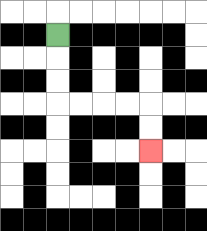{'start': '[2, 1]', 'end': '[6, 6]', 'path_directions': 'D,D,D,R,R,R,R,D,D', 'path_coordinates': '[[2, 1], [2, 2], [2, 3], [2, 4], [3, 4], [4, 4], [5, 4], [6, 4], [6, 5], [6, 6]]'}